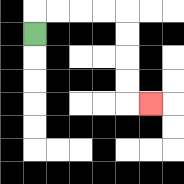{'start': '[1, 1]', 'end': '[6, 4]', 'path_directions': 'U,R,R,R,R,D,D,D,D,R', 'path_coordinates': '[[1, 1], [1, 0], [2, 0], [3, 0], [4, 0], [5, 0], [5, 1], [5, 2], [5, 3], [5, 4], [6, 4]]'}